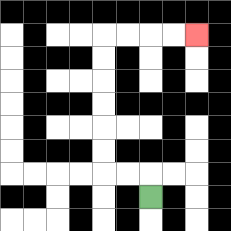{'start': '[6, 8]', 'end': '[8, 1]', 'path_directions': 'U,L,L,U,U,U,U,U,U,R,R,R,R', 'path_coordinates': '[[6, 8], [6, 7], [5, 7], [4, 7], [4, 6], [4, 5], [4, 4], [4, 3], [4, 2], [4, 1], [5, 1], [6, 1], [7, 1], [8, 1]]'}